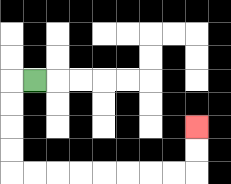{'start': '[1, 3]', 'end': '[8, 5]', 'path_directions': 'L,D,D,D,D,R,R,R,R,R,R,R,R,U,U', 'path_coordinates': '[[1, 3], [0, 3], [0, 4], [0, 5], [0, 6], [0, 7], [1, 7], [2, 7], [3, 7], [4, 7], [5, 7], [6, 7], [7, 7], [8, 7], [8, 6], [8, 5]]'}